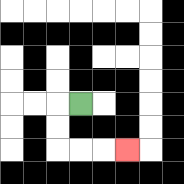{'start': '[3, 4]', 'end': '[5, 6]', 'path_directions': 'L,D,D,R,R,R', 'path_coordinates': '[[3, 4], [2, 4], [2, 5], [2, 6], [3, 6], [4, 6], [5, 6]]'}